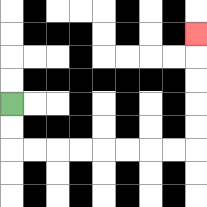{'start': '[0, 4]', 'end': '[8, 1]', 'path_directions': 'D,D,R,R,R,R,R,R,R,R,U,U,U,U,U', 'path_coordinates': '[[0, 4], [0, 5], [0, 6], [1, 6], [2, 6], [3, 6], [4, 6], [5, 6], [6, 6], [7, 6], [8, 6], [8, 5], [8, 4], [8, 3], [8, 2], [8, 1]]'}